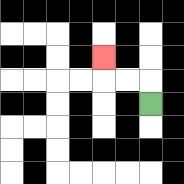{'start': '[6, 4]', 'end': '[4, 2]', 'path_directions': 'U,L,L,U', 'path_coordinates': '[[6, 4], [6, 3], [5, 3], [4, 3], [4, 2]]'}